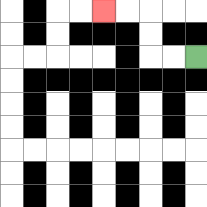{'start': '[8, 2]', 'end': '[4, 0]', 'path_directions': 'L,L,U,U,L,L', 'path_coordinates': '[[8, 2], [7, 2], [6, 2], [6, 1], [6, 0], [5, 0], [4, 0]]'}